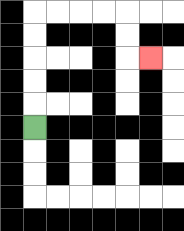{'start': '[1, 5]', 'end': '[6, 2]', 'path_directions': 'U,U,U,U,U,R,R,R,R,D,D,R', 'path_coordinates': '[[1, 5], [1, 4], [1, 3], [1, 2], [1, 1], [1, 0], [2, 0], [3, 0], [4, 0], [5, 0], [5, 1], [5, 2], [6, 2]]'}